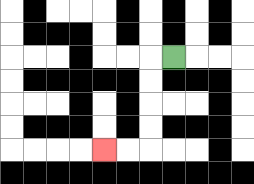{'start': '[7, 2]', 'end': '[4, 6]', 'path_directions': 'L,D,D,D,D,L,L', 'path_coordinates': '[[7, 2], [6, 2], [6, 3], [6, 4], [6, 5], [6, 6], [5, 6], [4, 6]]'}